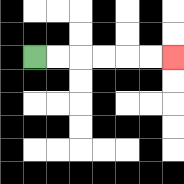{'start': '[1, 2]', 'end': '[7, 2]', 'path_directions': 'R,R,R,R,R,R', 'path_coordinates': '[[1, 2], [2, 2], [3, 2], [4, 2], [5, 2], [6, 2], [7, 2]]'}